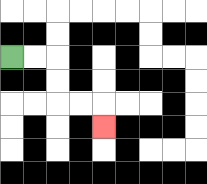{'start': '[0, 2]', 'end': '[4, 5]', 'path_directions': 'R,R,D,D,R,R,D', 'path_coordinates': '[[0, 2], [1, 2], [2, 2], [2, 3], [2, 4], [3, 4], [4, 4], [4, 5]]'}